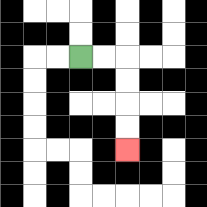{'start': '[3, 2]', 'end': '[5, 6]', 'path_directions': 'R,R,D,D,D,D', 'path_coordinates': '[[3, 2], [4, 2], [5, 2], [5, 3], [5, 4], [5, 5], [5, 6]]'}